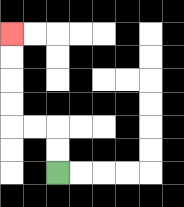{'start': '[2, 7]', 'end': '[0, 1]', 'path_directions': 'U,U,L,L,U,U,U,U', 'path_coordinates': '[[2, 7], [2, 6], [2, 5], [1, 5], [0, 5], [0, 4], [0, 3], [0, 2], [0, 1]]'}